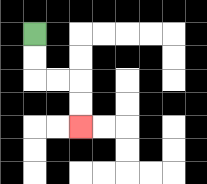{'start': '[1, 1]', 'end': '[3, 5]', 'path_directions': 'D,D,R,R,D,D', 'path_coordinates': '[[1, 1], [1, 2], [1, 3], [2, 3], [3, 3], [3, 4], [3, 5]]'}